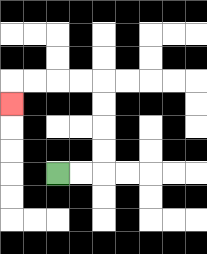{'start': '[2, 7]', 'end': '[0, 4]', 'path_directions': 'R,R,U,U,U,U,L,L,L,L,D', 'path_coordinates': '[[2, 7], [3, 7], [4, 7], [4, 6], [4, 5], [4, 4], [4, 3], [3, 3], [2, 3], [1, 3], [0, 3], [0, 4]]'}